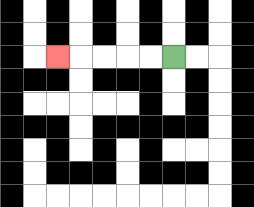{'start': '[7, 2]', 'end': '[2, 2]', 'path_directions': 'L,L,L,L,L', 'path_coordinates': '[[7, 2], [6, 2], [5, 2], [4, 2], [3, 2], [2, 2]]'}